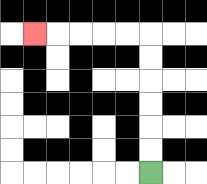{'start': '[6, 7]', 'end': '[1, 1]', 'path_directions': 'U,U,U,U,U,U,L,L,L,L,L', 'path_coordinates': '[[6, 7], [6, 6], [6, 5], [6, 4], [6, 3], [6, 2], [6, 1], [5, 1], [4, 1], [3, 1], [2, 1], [1, 1]]'}